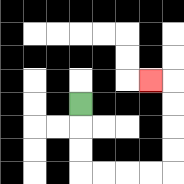{'start': '[3, 4]', 'end': '[6, 3]', 'path_directions': 'D,D,D,R,R,R,R,U,U,U,U,L', 'path_coordinates': '[[3, 4], [3, 5], [3, 6], [3, 7], [4, 7], [5, 7], [6, 7], [7, 7], [7, 6], [7, 5], [7, 4], [7, 3], [6, 3]]'}